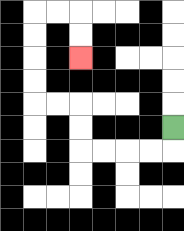{'start': '[7, 5]', 'end': '[3, 2]', 'path_directions': 'D,L,L,L,L,U,U,L,L,U,U,U,U,R,R,D,D', 'path_coordinates': '[[7, 5], [7, 6], [6, 6], [5, 6], [4, 6], [3, 6], [3, 5], [3, 4], [2, 4], [1, 4], [1, 3], [1, 2], [1, 1], [1, 0], [2, 0], [3, 0], [3, 1], [3, 2]]'}